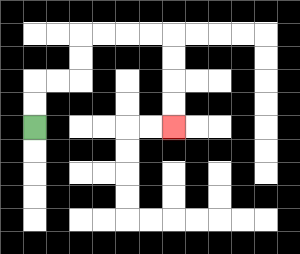{'start': '[1, 5]', 'end': '[7, 5]', 'path_directions': 'U,U,R,R,U,U,R,R,R,R,D,D,D,D', 'path_coordinates': '[[1, 5], [1, 4], [1, 3], [2, 3], [3, 3], [3, 2], [3, 1], [4, 1], [5, 1], [6, 1], [7, 1], [7, 2], [7, 3], [7, 4], [7, 5]]'}